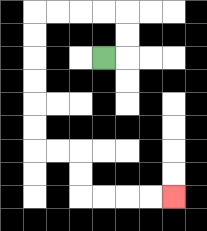{'start': '[4, 2]', 'end': '[7, 8]', 'path_directions': 'R,U,U,L,L,L,L,D,D,D,D,D,D,R,R,D,D,R,R,R,R', 'path_coordinates': '[[4, 2], [5, 2], [5, 1], [5, 0], [4, 0], [3, 0], [2, 0], [1, 0], [1, 1], [1, 2], [1, 3], [1, 4], [1, 5], [1, 6], [2, 6], [3, 6], [3, 7], [3, 8], [4, 8], [5, 8], [6, 8], [7, 8]]'}